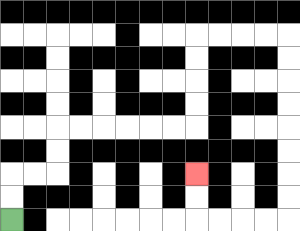{'start': '[0, 9]', 'end': '[8, 7]', 'path_directions': 'U,U,R,R,U,U,R,R,R,R,R,R,U,U,U,U,R,R,R,R,D,D,D,D,D,D,D,D,L,L,L,L,U,U', 'path_coordinates': '[[0, 9], [0, 8], [0, 7], [1, 7], [2, 7], [2, 6], [2, 5], [3, 5], [4, 5], [5, 5], [6, 5], [7, 5], [8, 5], [8, 4], [8, 3], [8, 2], [8, 1], [9, 1], [10, 1], [11, 1], [12, 1], [12, 2], [12, 3], [12, 4], [12, 5], [12, 6], [12, 7], [12, 8], [12, 9], [11, 9], [10, 9], [9, 9], [8, 9], [8, 8], [8, 7]]'}